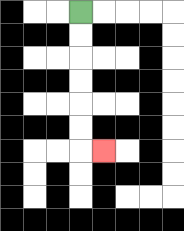{'start': '[3, 0]', 'end': '[4, 6]', 'path_directions': 'D,D,D,D,D,D,R', 'path_coordinates': '[[3, 0], [3, 1], [3, 2], [3, 3], [3, 4], [3, 5], [3, 6], [4, 6]]'}